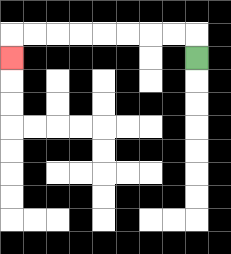{'start': '[8, 2]', 'end': '[0, 2]', 'path_directions': 'U,L,L,L,L,L,L,L,L,D', 'path_coordinates': '[[8, 2], [8, 1], [7, 1], [6, 1], [5, 1], [4, 1], [3, 1], [2, 1], [1, 1], [0, 1], [0, 2]]'}